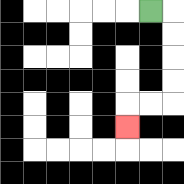{'start': '[6, 0]', 'end': '[5, 5]', 'path_directions': 'R,D,D,D,D,L,L,D', 'path_coordinates': '[[6, 0], [7, 0], [7, 1], [7, 2], [7, 3], [7, 4], [6, 4], [5, 4], [5, 5]]'}